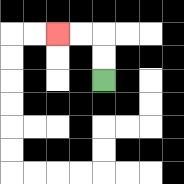{'start': '[4, 3]', 'end': '[2, 1]', 'path_directions': 'U,U,L,L', 'path_coordinates': '[[4, 3], [4, 2], [4, 1], [3, 1], [2, 1]]'}